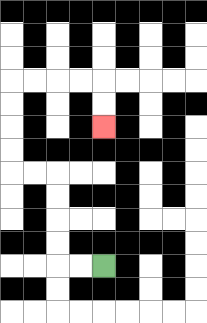{'start': '[4, 11]', 'end': '[4, 5]', 'path_directions': 'L,L,U,U,U,U,L,L,U,U,U,U,R,R,R,R,D,D', 'path_coordinates': '[[4, 11], [3, 11], [2, 11], [2, 10], [2, 9], [2, 8], [2, 7], [1, 7], [0, 7], [0, 6], [0, 5], [0, 4], [0, 3], [1, 3], [2, 3], [3, 3], [4, 3], [4, 4], [4, 5]]'}